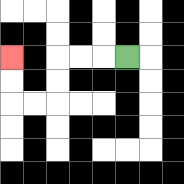{'start': '[5, 2]', 'end': '[0, 2]', 'path_directions': 'L,L,L,D,D,L,L,U,U', 'path_coordinates': '[[5, 2], [4, 2], [3, 2], [2, 2], [2, 3], [2, 4], [1, 4], [0, 4], [0, 3], [0, 2]]'}